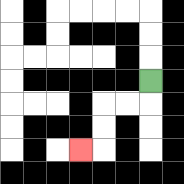{'start': '[6, 3]', 'end': '[3, 6]', 'path_directions': 'D,L,L,D,D,L', 'path_coordinates': '[[6, 3], [6, 4], [5, 4], [4, 4], [4, 5], [4, 6], [3, 6]]'}